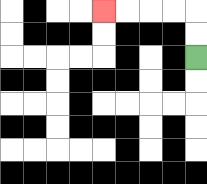{'start': '[8, 2]', 'end': '[4, 0]', 'path_directions': 'U,U,L,L,L,L', 'path_coordinates': '[[8, 2], [8, 1], [8, 0], [7, 0], [6, 0], [5, 0], [4, 0]]'}